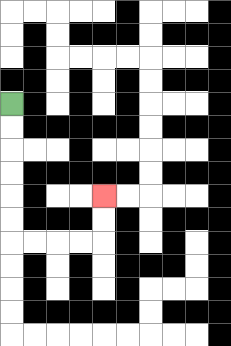{'start': '[0, 4]', 'end': '[4, 8]', 'path_directions': 'D,D,D,D,D,D,R,R,R,R,U,U', 'path_coordinates': '[[0, 4], [0, 5], [0, 6], [0, 7], [0, 8], [0, 9], [0, 10], [1, 10], [2, 10], [3, 10], [4, 10], [4, 9], [4, 8]]'}